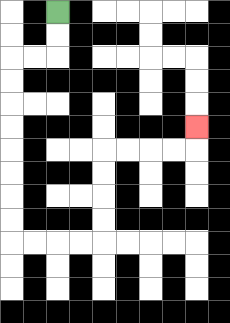{'start': '[2, 0]', 'end': '[8, 5]', 'path_directions': 'D,D,L,L,D,D,D,D,D,D,D,D,R,R,R,R,U,U,U,U,R,R,R,R,U', 'path_coordinates': '[[2, 0], [2, 1], [2, 2], [1, 2], [0, 2], [0, 3], [0, 4], [0, 5], [0, 6], [0, 7], [0, 8], [0, 9], [0, 10], [1, 10], [2, 10], [3, 10], [4, 10], [4, 9], [4, 8], [4, 7], [4, 6], [5, 6], [6, 6], [7, 6], [8, 6], [8, 5]]'}